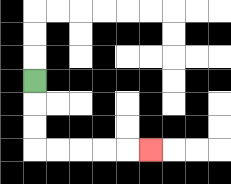{'start': '[1, 3]', 'end': '[6, 6]', 'path_directions': 'D,D,D,R,R,R,R,R', 'path_coordinates': '[[1, 3], [1, 4], [1, 5], [1, 6], [2, 6], [3, 6], [4, 6], [5, 6], [6, 6]]'}